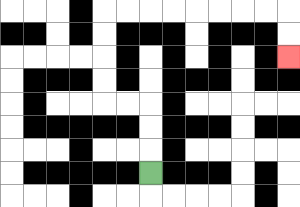{'start': '[6, 7]', 'end': '[12, 2]', 'path_directions': 'U,U,U,L,L,U,U,U,U,R,R,R,R,R,R,R,R,D,D', 'path_coordinates': '[[6, 7], [6, 6], [6, 5], [6, 4], [5, 4], [4, 4], [4, 3], [4, 2], [4, 1], [4, 0], [5, 0], [6, 0], [7, 0], [8, 0], [9, 0], [10, 0], [11, 0], [12, 0], [12, 1], [12, 2]]'}